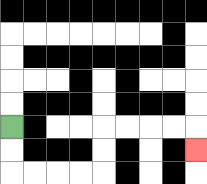{'start': '[0, 5]', 'end': '[8, 6]', 'path_directions': 'D,D,R,R,R,R,U,U,R,R,R,R,D', 'path_coordinates': '[[0, 5], [0, 6], [0, 7], [1, 7], [2, 7], [3, 7], [4, 7], [4, 6], [4, 5], [5, 5], [6, 5], [7, 5], [8, 5], [8, 6]]'}